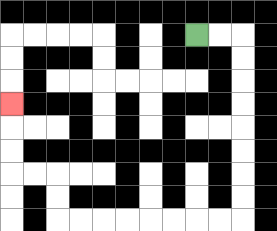{'start': '[8, 1]', 'end': '[0, 4]', 'path_directions': 'R,R,D,D,D,D,D,D,D,D,L,L,L,L,L,L,L,L,U,U,L,L,U,U,U', 'path_coordinates': '[[8, 1], [9, 1], [10, 1], [10, 2], [10, 3], [10, 4], [10, 5], [10, 6], [10, 7], [10, 8], [10, 9], [9, 9], [8, 9], [7, 9], [6, 9], [5, 9], [4, 9], [3, 9], [2, 9], [2, 8], [2, 7], [1, 7], [0, 7], [0, 6], [0, 5], [0, 4]]'}